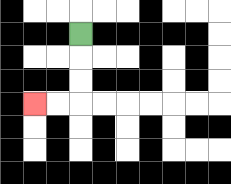{'start': '[3, 1]', 'end': '[1, 4]', 'path_directions': 'D,D,D,L,L', 'path_coordinates': '[[3, 1], [3, 2], [3, 3], [3, 4], [2, 4], [1, 4]]'}